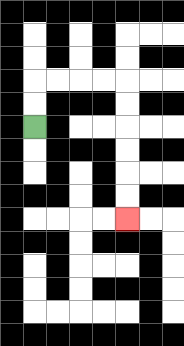{'start': '[1, 5]', 'end': '[5, 9]', 'path_directions': 'U,U,R,R,R,R,D,D,D,D,D,D', 'path_coordinates': '[[1, 5], [1, 4], [1, 3], [2, 3], [3, 3], [4, 3], [5, 3], [5, 4], [5, 5], [5, 6], [5, 7], [5, 8], [5, 9]]'}